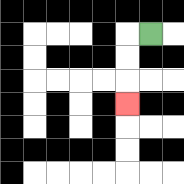{'start': '[6, 1]', 'end': '[5, 4]', 'path_directions': 'L,D,D,D', 'path_coordinates': '[[6, 1], [5, 1], [5, 2], [5, 3], [5, 4]]'}